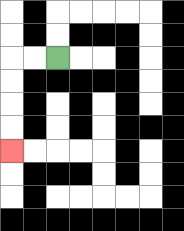{'start': '[2, 2]', 'end': '[0, 6]', 'path_directions': 'L,L,D,D,D,D', 'path_coordinates': '[[2, 2], [1, 2], [0, 2], [0, 3], [0, 4], [0, 5], [0, 6]]'}